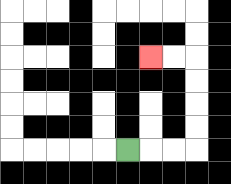{'start': '[5, 6]', 'end': '[6, 2]', 'path_directions': 'R,R,R,U,U,U,U,L,L', 'path_coordinates': '[[5, 6], [6, 6], [7, 6], [8, 6], [8, 5], [8, 4], [8, 3], [8, 2], [7, 2], [6, 2]]'}